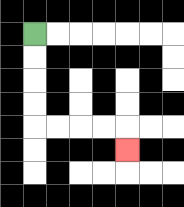{'start': '[1, 1]', 'end': '[5, 6]', 'path_directions': 'D,D,D,D,R,R,R,R,D', 'path_coordinates': '[[1, 1], [1, 2], [1, 3], [1, 4], [1, 5], [2, 5], [3, 5], [4, 5], [5, 5], [5, 6]]'}